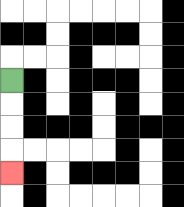{'start': '[0, 3]', 'end': '[0, 7]', 'path_directions': 'D,D,D,D', 'path_coordinates': '[[0, 3], [0, 4], [0, 5], [0, 6], [0, 7]]'}